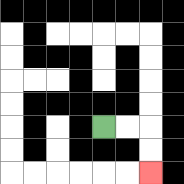{'start': '[4, 5]', 'end': '[6, 7]', 'path_directions': 'R,R,D,D', 'path_coordinates': '[[4, 5], [5, 5], [6, 5], [6, 6], [6, 7]]'}